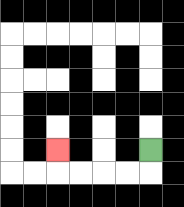{'start': '[6, 6]', 'end': '[2, 6]', 'path_directions': 'D,L,L,L,L,U', 'path_coordinates': '[[6, 6], [6, 7], [5, 7], [4, 7], [3, 7], [2, 7], [2, 6]]'}